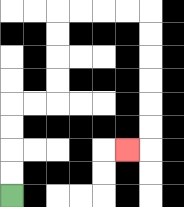{'start': '[0, 8]', 'end': '[5, 6]', 'path_directions': 'U,U,U,U,R,R,U,U,U,U,R,R,R,R,D,D,D,D,D,D,L', 'path_coordinates': '[[0, 8], [0, 7], [0, 6], [0, 5], [0, 4], [1, 4], [2, 4], [2, 3], [2, 2], [2, 1], [2, 0], [3, 0], [4, 0], [5, 0], [6, 0], [6, 1], [6, 2], [6, 3], [6, 4], [6, 5], [6, 6], [5, 6]]'}